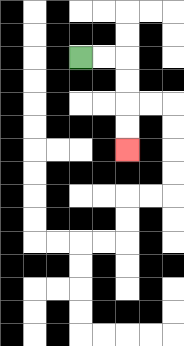{'start': '[3, 2]', 'end': '[5, 6]', 'path_directions': 'R,R,D,D,D,D', 'path_coordinates': '[[3, 2], [4, 2], [5, 2], [5, 3], [5, 4], [5, 5], [5, 6]]'}